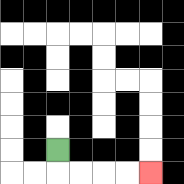{'start': '[2, 6]', 'end': '[6, 7]', 'path_directions': 'D,R,R,R,R', 'path_coordinates': '[[2, 6], [2, 7], [3, 7], [4, 7], [5, 7], [6, 7]]'}